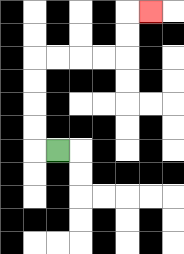{'start': '[2, 6]', 'end': '[6, 0]', 'path_directions': 'L,U,U,U,U,R,R,R,R,U,U,R', 'path_coordinates': '[[2, 6], [1, 6], [1, 5], [1, 4], [1, 3], [1, 2], [2, 2], [3, 2], [4, 2], [5, 2], [5, 1], [5, 0], [6, 0]]'}